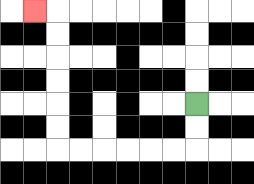{'start': '[8, 4]', 'end': '[1, 0]', 'path_directions': 'D,D,L,L,L,L,L,L,U,U,U,U,U,U,L', 'path_coordinates': '[[8, 4], [8, 5], [8, 6], [7, 6], [6, 6], [5, 6], [4, 6], [3, 6], [2, 6], [2, 5], [2, 4], [2, 3], [2, 2], [2, 1], [2, 0], [1, 0]]'}